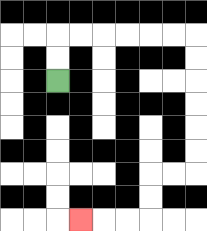{'start': '[2, 3]', 'end': '[3, 9]', 'path_directions': 'U,U,R,R,R,R,R,R,D,D,D,D,D,D,L,L,D,D,L,L,L', 'path_coordinates': '[[2, 3], [2, 2], [2, 1], [3, 1], [4, 1], [5, 1], [6, 1], [7, 1], [8, 1], [8, 2], [8, 3], [8, 4], [8, 5], [8, 6], [8, 7], [7, 7], [6, 7], [6, 8], [6, 9], [5, 9], [4, 9], [3, 9]]'}